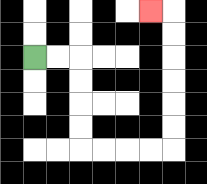{'start': '[1, 2]', 'end': '[6, 0]', 'path_directions': 'R,R,D,D,D,D,R,R,R,R,U,U,U,U,U,U,L', 'path_coordinates': '[[1, 2], [2, 2], [3, 2], [3, 3], [3, 4], [3, 5], [3, 6], [4, 6], [5, 6], [6, 6], [7, 6], [7, 5], [7, 4], [7, 3], [7, 2], [7, 1], [7, 0], [6, 0]]'}